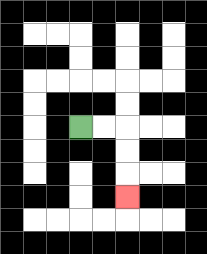{'start': '[3, 5]', 'end': '[5, 8]', 'path_directions': 'R,R,D,D,D', 'path_coordinates': '[[3, 5], [4, 5], [5, 5], [5, 6], [5, 7], [5, 8]]'}